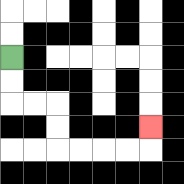{'start': '[0, 2]', 'end': '[6, 5]', 'path_directions': 'D,D,R,R,D,D,R,R,R,R,U', 'path_coordinates': '[[0, 2], [0, 3], [0, 4], [1, 4], [2, 4], [2, 5], [2, 6], [3, 6], [4, 6], [5, 6], [6, 6], [6, 5]]'}